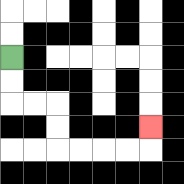{'start': '[0, 2]', 'end': '[6, 5]', 'path_directions': 'D,D,R,R,D,D,R,R,R,R,U', 'path_coordinates': '[[0, 2], [0, 3], [0, 4], [1, 4], [2, 4], [2, 5], [2, 6], [3, 6], [4, 6], [5, 6], [6, 6], [6, 5]]'}